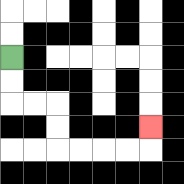{'start': '[0, 2]', 'end': '[6, 5]', 'path_directions': 'D,D,R,R,D,D,R,R,R,R,U', 'path_coordinates': '[[0, 2], [0, 3], [0, 4], [1, 4], [2, 4], [2, 5], [2, 6], [3, 6], [4, 6], [5, 6], [6, 6], [6, 5]]'}